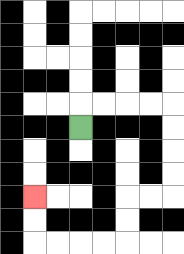{'start': '[3, 5]', 'end': '[1, 8]', 'path_directions': 'U,R,R,R,R,D,D,D,D,L,L,D,D,L,L,L,L,U,U', 'path_coordinates': '[[3, 5], [3, 4], [4, 4], [5, 4], [6, 4], [7, 4], [7, 5], [7, 6], [7, 7], [7, 8], [6, 8], [5, 8], [5, 9], [5, 10], [4, 10], [3, 10], [2, 10], [1, 10], [1, 9], [1, 8]]'}